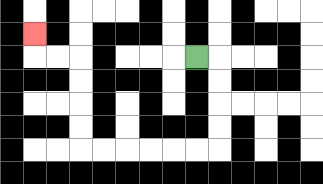{'start': '[8, 2]', 'end': '[1, 1]', 'path_directions': 'R,D,D,D,D,L,L,L,L,L,L,U,U,U,U,L,L,U', 'path_coordinates': '[[8, 2], [9, 2], [9, 3], [9, 4], [9, 5], [9, 6], [8, 6], [7, 6], [6, 6], [5, 6], [4, 6], [3, 6], [3, 5], [3, 4], [3, 3], [3, 2], [2, 2], [1, 2], [1, 1]]'}